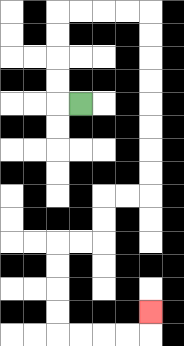{'start': '[3, 4]', 'end': '[6, 13]', 'path_directions': 'L,U,U,U,U,R,R,R,R,D,D,D,D,D,D,D,D,L,L,D,D,L,L,D,D,D,D,R,R,R,R,U', 'path_coordinates': '[[3, 4], [2, 4], [2, 3], [2, 2], [2, 1], [2, 0], [3, 0], [4, 0], [5, 0], [6, 0], [6, 1], [6, 2], [6, 3], [6, 4], [6, 5], [6, 6], [6, 7], [6, 8], [5, 8], [4, 8], [4, 9], [4, 10], [3, 10], [2, 10], [2, 11], [2, 12], [2, 13], [2, 14], [3, 14], [4, 14], [5, 14], [6, 14], [6, 13]]'}